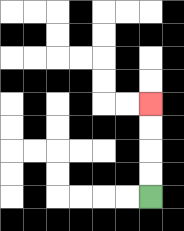{'start': '[6, 8]', 'end': '[6, 4]', 'path_directions': 'U,U,U,U', 'path_coordinates': '[[6, 8], [6, 7], [6, 6], [6, 5], [6, 4]]'}